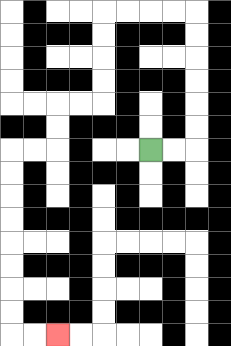{'start': '[6, 6]', 'end': '[2, 14]', 'path_directions': 'R,R,U,U,U,U,U,U,L,L,L,L,D,D,D,D,L,L,D,D,L,L,D,D,D,D,D,D,D,D,R,R', 'path_coordinates': '[[6, 6], [7, 6], [8, 6], [8, 5], [8, 4], [8, 3], [8, 2], [8, 1], [8, 0], [7, 0], [6, 0], [5, 0], [4, 0], [4, 1], [4, 2], [4, 3], [4, 4], [3, 4], [2, 4], [2, 5], [2, 6], [1, 6], [0, 6], [0, 7], [0, 8], [0, 9], [0, 10], [0, 11], [0, 12], [0, 13], [0, 14], [1, 14], [2, 14]]'}